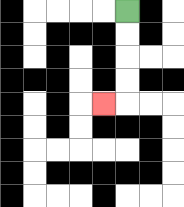{'start': '[5, 0]', 'end': '[4, 4]', 'path_directions': 'D,D,D,D,L', 'path_coordinates': '[[5, 0], [5, 1], [5, 2], [5, 3], [5, 4], [4, 4]]'}